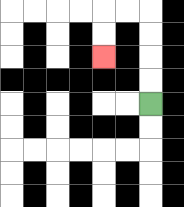{'start': '[6, 4]', 'end': '[4, 2]', 'path_directions': 'U,U,U,U,L,L,D,D', 'path_coordinates': '[[6, 4], [6, 3], [6, 2], [6, 1], [6, 0], [5, 0], [4, 0], [4, 1], [4, 2]]'}